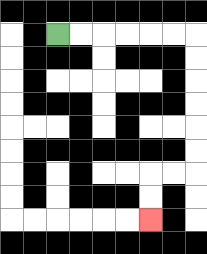{'start': '[2, 1]', 'end': '[6, 9]', 'path_directions': 'R,R,R,R,R,R,D,D,D,D,D,D,L,L,D,D', 'path_coordinates': '[[2, 1], [3, 1], [4, 1], [5, 1], [6, 1], [7, 1], [8, 1], [8, 2], [8, 3], [8, 4], [8, 5], [8, 6], [8, 7], [7, 7], [6, 7], [6, 8], [6, 9]]'}